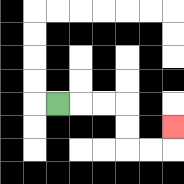{'start': '[2, 4]', 'end': '[7, 5]', 'path_directions': 'R,R,R,D,D,R,R,U', 'path_coordinates': '[[2, 4], [3, 4], [4, 4], [5, 4], [5, 5], [5, 6], [6, 6], [7, 6], [7, 5]]'}